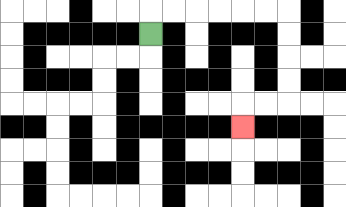{'start': '[6, 1]', 'end': '[10, 5]', 'path_directions': 'U,R,R,R,R,R,R,D,D,D,D,L,L,D', 'path_coordinates': '[[6, 1], [6, 0], [7, 0], [8, 0], [9, 0], [10, 0], [11, 0], [12, 0], [12, 1], [12, 2], [12, 3], [12, 4], [11, 4], [10, 4], [10, 5]]'}